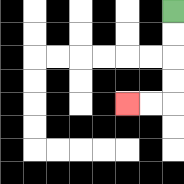{'start': '[7, 0]', 'end': '[5, 4]', 'path_directions': 'D,D,D,D,L,L', 'path_coordinates': '[[7, 0], [7, 1], [7, 2], [7, 3], [7, 4], [6, 4], [5, 4]]'}